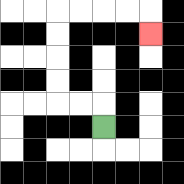{'start': '[4, 5]', 'end': '[6, 1]', 'path_directions': 'U,L,L,U,U,U,U,R,R,R,R,D', 'path_coordinates': '[[4, 5], [4, 4], [3, 4], [2, 4], [2, 3], [2, 2], [2, 1], [2, 0], [3, 0], [4, 0], [5, 0], [6, 0], [6, 1]]'}